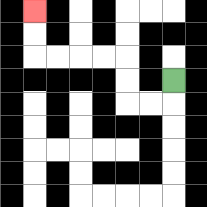{'start': '[7, 3]', 'end': '[1, 0]', 'path_directions': 'D,L,L,U,U,L,L,L,L,U,U', 'path_coordinates': '[[7, 3], [7, 4], [6, 4], [5, 4], [5, 3], [5, 2], [4, 2], [3, 2], [2, 2], [1, 2], [1, 1], [1, 0]]'}